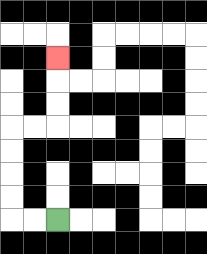{'start': '[2, 9]', 'end': '[2, 2]', 'path_directions': 'L,L,U,U,U,U,R,R,U,U,U', 'path_coordinates': '[[2, 9], [1, 9], [0, 9], [0, 8], [0, 7], [0, 6], [0, 5], [1, 5], [2, 5], [2, 4], [2, 3], [2, 2]]'}